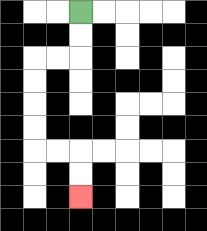{'start': '[3, 0]', 'end': '[3, 8]', 'path_directions': 'D,D,L,L,D,D,D,D,R,R,D,D', 'path_coordinates': '[[3, 0], [3, 1], [3, 2], [2, 2], [1, 2], [1, 3], [1, 4], [1, 5], [1, 6], [2, 6], [3, 6], [3, 7], [3, 8]]'}